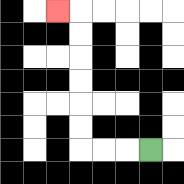{'start': '[6, 6]', 'end': '[2, 0]', 'path_directions': 'L,L,L,U,U,U,U,U,U,L', 'path_coordinates': '[[6, 6], [5, 6], [4, 6], [3, 6], [3, 5], [3, 4], [3, 3], [3, 2], [3, 1], [3, 0], [2, 0]]'}